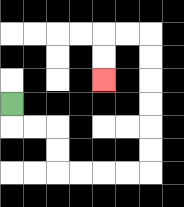{'start': '[0, 4]', 'end': '[4, 3]', 'path_directions': 'D,R,R,D,D,R,R,R,R,U,U,U,U,U,U,L,L,D,D', 'path_coordinates': '[[0, 4], [0, 5], [1, 5], [2, 5], [2, 6], [2, 7], [3, 7], [4, 7], [5, 7], [6, 7], [6, 6], [6, 5], [6, 4], [6, 3], [6, 2], [6, 1], [5, 1], [4, 1], [4, 2], [4, 3]]'}